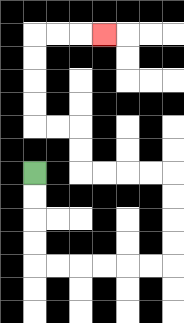{'start': '[1, 7]', 'end': '[4, 1]', 'path_directions': 'D,D,D,D,R,R,R,R,R,R,U,U,U,U,L,L,L,L,U,U,L,L,U,U,U,U,R,R,R', 'path_coordinates': '[[1, 7], [1, 8], [1, 9], [1, 10], [1, 11], [2, 11], [3, 11], [4, 11], [5, 11], [6, 11], [7, 11], [7, 10], [7, 9], [7, 8], [7, 7], [6, 7], [5, 7], [4, 7], [3, 7], [3, 6], [3, 5], [2, 5], [1, 5], [1, 4], [1, 3], [1, 2], [1, 1], [2, 1], [3, 1], [4, 1]]'}